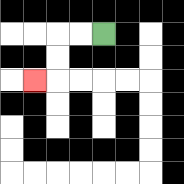{'start': '[4, 1]', 'end': '[1, 3]', 'path_directions': 'L,L,D,D,L', 'path_coordinates': '[[4, 1], [3, 1], [2, 1], [2, 2], [2, 3], [1, 3]]'}